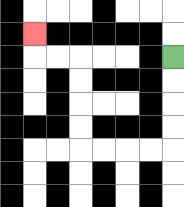{'start': '[7, 2]', 'end': '[1, 1]', 'path_directions': 'D,D,D,D,L,L,L,L,U,U,U,U,L,L,U', 'path_coordinates': '[[7, 2], [7, 3], [7, 4], [7, 5], [7, 6], [6, 6], [5, 6], [4, 6], [3, 6], [3, 5], [3, 4], [3, 3], [3, 2], [2, 2], [1, 2], [1, 1]]'}